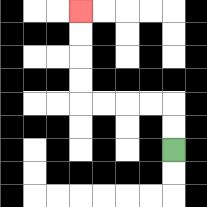{'start': '[7, 6]', 'end': '[3, 0]', 'path_directions': 'U,U,L,L,L,L,U,U,U,U', 'path_coordinates': '[[7, 6], [7, 5], [7, 4], [6, 4], [5, 4], [4, 4], [3, 4], [3, 3], [3, 2], [3, 1], [3, 0]]'}